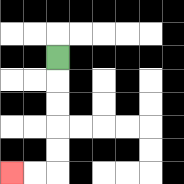{'start': '[2, 2]', 'end': '[0, 7]', 'path_directions': 'D,D,D,D,D,L,L', 'path_coordinates': '[[2, 2], [2, 3], [2, 4], [2, 5], [2, 6], [2, 7], [1, 7], [0, 7]]'}